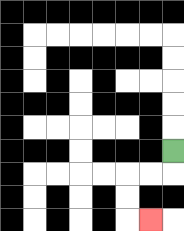{'start': '[7, 6]', 'end': '[6, 9]', 'path_directions': 'D,L,L,D,D,R', 'path_coordinates': '[[7, 6], [7, 7], [6, 7], [5, 7], [5, 8], [5, 9], [6, 9]]'}